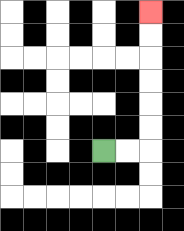{'start': '[4, 6]', 'end': '[6, 0]', 'path_directions': 'R,R,U,U,U,U,U,U', 'path_coordinates': '[[4, 6], [5, 6], [6, 6], [6, 5], [6, 4], [6, 3], [6, 2], [6, 1], [6, 0]]'}